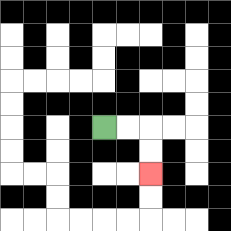{'start': '[4, 5]', 'end': '[6, 7]', 'path_directions': 'R,R,D,D', 'path_coordinates': '[[4, 5], [5, 5], [6, 5], [6, 6], [6, 7]]'}